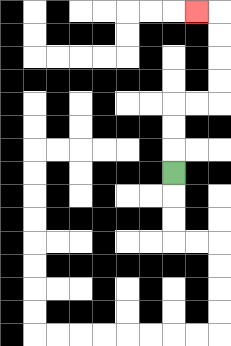{'start': '[7, 7]', 'end': '[8, 0]', 'path_directions': 'U,U,U,R,R,U,U,U,U,L', 'path_coordinates': '[[7, 7], [7, 6], [7, 5], [7, 4], [8, 4], [9, 4], [9, 3], [9, 2], [9, 1], [9, 0], [8, 0]]'}